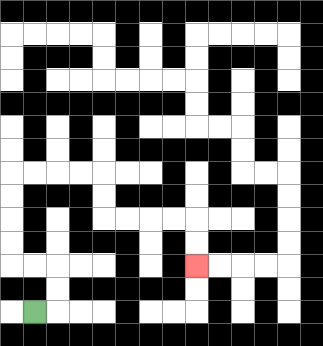{'start': '[1, 13]', 'end': '[8, 11]', 'path_directions': 'R,U,U,L,L,U,U,U,U,R,R,R,R,D,D,R,R,R,R,D,D', 'path_coordinates': '[[1, 13], [2, 13], [2, 12], [2, 11], [1, 11], [0, 11], [0, 10], [0, 9], [0, 8], [0, 7], [1, 7], [2, 7], [3, 7], [4, 7], [4, 8], [4, 9], [5, 9], [6, 9], [7, 9], [8, 9], [8, 10], [8, 11]]'}